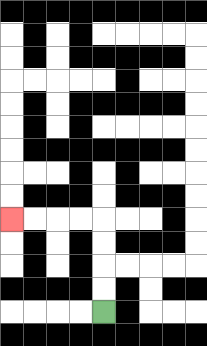{'start': '[4, 13]', 'end': '[0, 9]', 'path_directions': 'U,U,U,U,L,L,L,L', 'path_coordinates': '[[4, 13], [4, 12], [4, 11], [4, 10], [4, 9], [3, 9], [2, 9], [1, 9], [0, 9]]'}